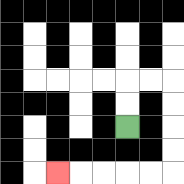{'start': '[5, 5]', 'end': '[2, 7]', 'path_directions': 'U,U,R,R,D,D,D,D,L,L,L,L,L', 'path_coordinates': '[[5, 5], [5, 4], [5, 3], [6, 3], [7, 3], [7, 4], [7, 5], [7, 6], [7, 7], [6, 7], [5, 7], [4, 7], [3, 7], [2, 7]]'}